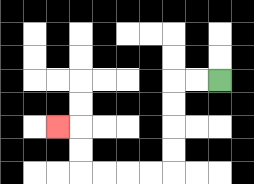{'start': '[9, 3]', 'end': '[2, 5]', 'path_directions': 'L,L,D,D,D,D,L,L,L,L,U,U,L', 'path_coordinates': '[[9, 3], [8, 3], [7, 3], [7, 4], [7, 5], [7, 6], [7, 7], [6, 7], [5, 7], [4, 7], [3, 7], [3, 6], [3, 5], [2, 5]]'}